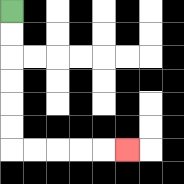{'start': '[0, 0]', 'end': '[5, 6]', 'path_directions': 'D,D,D,D,D,D,R,R,R,R,R', 'path_coordinates': '[[0, 0], [0, 1], [0, 2], [0, 3], [0, 4], [0, 5], [0, 6], [1, 6], [2, 6], [3, 6], [4, 6], [5, 6]]'}